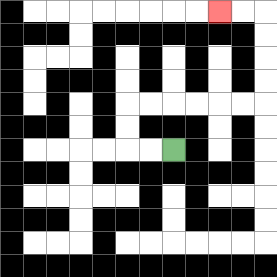{'start': '[7, 6]', 'end': '[9, 0]', 'path_directions': 'L,L,U,U,R,R,R,R,R,R,U,U,U,U,L,L', 'path_coordinates': '[[7, 6], [6, 6], [5, 6], [5, 5], [5, 4], [6, 4], [7, 4], [8, 4], [9, 4], [10, 4], [11, 4], [11, 3], [11, 2], [11, 1], [11, 0], [10, 0], [9, 0]]'}